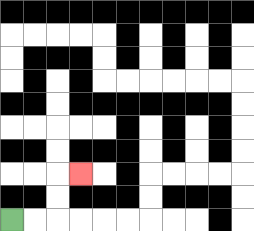{'start': '[0, 9]', 'end': '[3, 7]', 'path_directions': 'R,R,U,U,R', 'path_coordinates': '[[0, 9], [1, 9], [2, 9], [2, 8], [2, 7], [3, 7]]'}